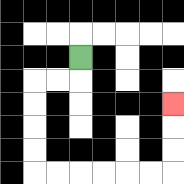{'start': '[3, 2]', 'end': '[7, 4]', 'path_directions': 'D,L,L,D,D,D,D,R,R,R,R,R,R,U,U,U', 'path_coordinates': '[[3, 2], [3, 3], [2, 3], [1, 3], [1, 4], [1, 5], [1, 6], [1, 7], [2, 7], [3, 7], [4, 7], [5, 7], [6, 7], [7, 7], [7, 6], [7, 5], [7, 4]]'}